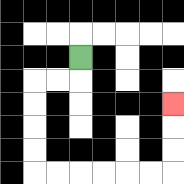{'start': '[3, 2]', 'end': '[7, 4]', 'path_directions': 'D,L,L,D,D,D,D,R,R,R,R,R,R,U,U,U', 'path_coordinates': '[[3, 2], [3, 3], [2, 3], [1, 3], [1, 4], [1, 5], [1, 6], [1, 7], [2, 7], [3, 7], [4, 7], [5, 7], [6, 7], [7, 7], [7, 6], [7, 5], [7, 4]]'}